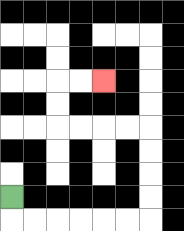{'start': '[0, 8]', 'end': '[4, 3]', 'path_directions': 'D,R,R,R,R,R,R,U,U,U,U,L,L,L,L,U,U,R,R', 'path_coordinates': '[[0, 8], [0, 9], [1, 9], [2, 9], [3, 9], [4, 9], [5, 9], [6, 9], [6, 8], [6, 7], [6, 6], [6, 5], [5, 5], [4, 5], [3, 5], [2, 5], [2, 4], [2, 3], [3, 3], [4, 3]]'}